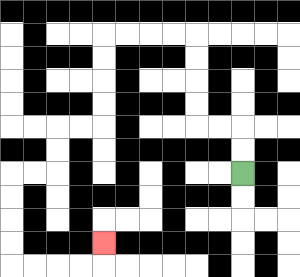{'start': '[10, 7]', 'end': '[4, 10]', 'path_directions': 'U,U,L,L,U,U,U,U,L,L,L,L,D,D,D,D,L,L,D,D,L,L,D,D,D,D,R,R,R,R,U', 'path_coordinates': '[[10, 7], [10, 6], [10, 5], [9, 5], [8, 5], [8, 4], [8, 3], [8, 2], [8, 1], [7, 1], [6, 1], [5, 1], [4, 1], [4, 2], [4, 3], [4, 4], [4, 5], [3, 5], [2, 5], [2, 6], [2, 7], [1, 7], [0, 7], [0, 8], [0, 9], [0, 10], [0, 11], [1, 11], [2, 11], [3, 11], [4, 11], [4, 10]]'}